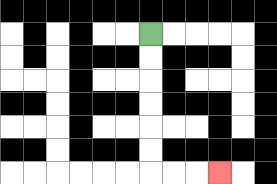{'start': '[6, 1]', 'end': '[9, 7]', 'path_directions': 'D,D,D,D,D,D,R,R,R', 'path_coordinates': '[[6, 1], [6, 2], [6, 3], [6, 4], [6, 5], [6, 6], [6, 7], [7, 7], [8, 7], [9, 7]]'}